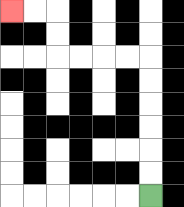{'start': '[6, 8]', 'end': '[0, 0]', 'path_directions': 'U,U,U,U,U,U,L,L,L,L,U,U,L,L', 'path_coordinates': '[[6, 8], [6, 7], [6, 6], [6, 5], [6, 4], [6, 3], [6, 2], [5, 2], [4, 2], [3, 2], [2, 2], [2, 1], [2, 0], [1, 0], [0, 0]]'}